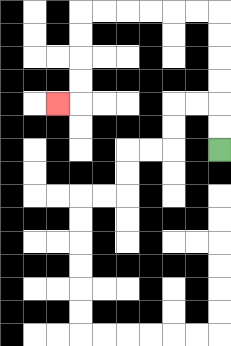{'start': '[9, 6]', 'end': '[2, 4]', 'path_directions': 'U,U,U,U,U,U,L,L,L,L,L,L,D,D,D,D,L', 'path_coordinates': '[[9, 6], [9, 5], [9, 4], [9, 3], [9, 2], [9, 1], [9, 0], [8, 0], [7, 0], [6, 0], [5, 0], [4, 0], [3, 0], [3, 1], [3, 2], [3, 3], [3, 4], [2, 4]]'}